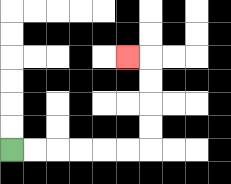{'start': '[0, 6]', 'end': '[5, 2]', 'path_directions': 'R,R,R,R,R,R,U,U,U,U,L', 'path_coordinates': '[[0, 6], [1, 6], [2, 6], [3, 6], [4, 6], [5, 6], [6, 6], [6, 5], [6, 4], [6, 3], [6, 2], [5, 2]]'}